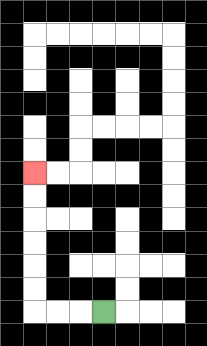{'start': '[4, 13]', 'end': '[1, 7]', 'path_directions': 'L,L,L,U,U,U,U,U,U', 'path_coordinates': '[[4, 13], [3, 13], [2, 13], [1, 13], [1, 12], [1, 11], [1, 10], [1, 9], [1, 8], [1, 7]]'}